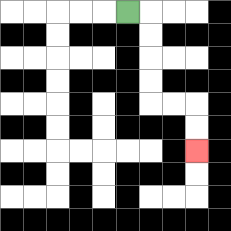{'start': '[5, 0]', 'end': '[8, 6]', 'path_directions': 'R,D,D,D,D,R,R,D,D', 'path_coordinates': '[[5, 0], [6, 0], [6, 1], [6, 2], [6, 3], [6, 4], [7, 4], [8, 4], [8, 5], [8, 6]]'}